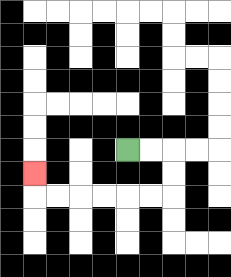{'start': '[5, 6]', 'end': '[1, 7]', 'path_directions': 'R,R,D,D,L,L,L,L,L,L,U', 'path_coordinates': '[[5, 6], [6, 6], [7, 6], [7, 7], [7, 8], [6, 8], [5, 8], [4, 8], [3, 8], [2, 8], [1, 8], [1, 7]]'}